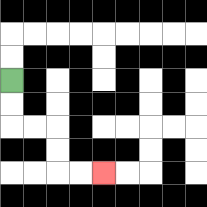{'start': '[0, 3]', 'end': '[4, 7]', 'path_directions': 'D,D,R,R,D,D,R,R', 'path_coordinates': '[[0, 3], [0, 4], [0, 5], [1, 5], [2, 5], [2, 6], [2, 7], [3, 7], [4, 7]]'}